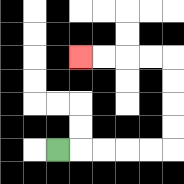{'start': '[2, 6]', 'end': '[3, 2]', 'path_directions': 'R,R,R,R,R,U,U,U,U,L,L,L,L', 'path_coordinates': '[[2, 6], [3, 6], [4, 6], [5, 6], [6, 6], [7, 6], [7, 5], [7, 4], [7, 3], [7, 2], [6, 2], [5, 2], [4, 2], [3, 2]]'}